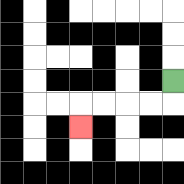{'start': '[7, 3]', 'end': '[3, 5]', 'path_directions': 'D,L,L,L,L,D', 'path_coordinates': '[[7, 3], [7, 4], [6, 4], [5, 4], [4, 4], [3, 4], [3, 5]]'}